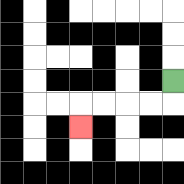{'start': '[7, 3]', 'end': '[3, 5]', 'path_directions': 'D,L,L,L,L,D', 'path_coordinates': '[[7, 3], [7, 4], [6, 4], [5, 4], [4, 4], [3, 4], [3, 5]]'}